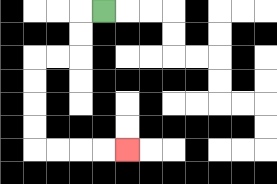{'start': '[4, 0]', 'end': '[5, 6]', 'path_directions': 'L,D,D,L,L,D,D,D,D,R,R,R,R', 'path_coordinates': '[[4, 0], [3, 0], [3, 1], [3, 2], [2, 2], [1, 2], [1, 3], [1, 4], [1, 5], [1, 6], [2, 6], [3, 6], [4, 6], [5, 6]]'}